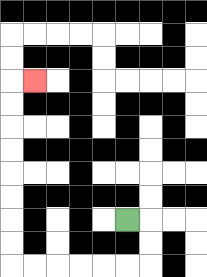{'start': '[5, 9]', 'end': '[1, 3]', 'path_directions': 'R,D,D,L,L,L,L,L,L,U,U,U,U,U,U,U,U,R', 'path_coordinates': '[[5, 9], [6, 9], [6, 10], [6, 11], [5, 11], [4, 11], [3, 11], [2, 11], [1, 11], [0, 11], [0, 10], [0, 9], [0, 8], [0, 7], [0, 6], [0, 5], [0, 4], [0, 3], [1, 3]]'}